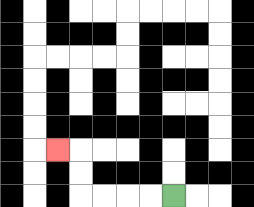{'start': '[7, 8]', 'end': '[2, 6]', 'path_directions': 'L,L,L,L,U,U,L', 'path_coordinates': '[[7, 8], [6, 8], [5, 8], [4, 8], [3, 8], [3, 7], [3, 6], [2, 6]]'}